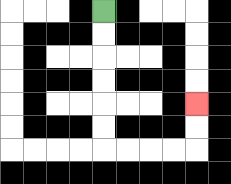{'start': '[4, 0]', 'end': '[8, 4]', 'path_directions': 'D,D,D,D,D,D,R,R,R,R,U,U', 'path_coordinates': '[[4, 0], [4, 1], [4, 2], [4, 3], [4, 4], [4, 5], [4, 6], [5, 6], [6, 6], [7, 6], [8, 6], [8, 5], [8, 4]]'}